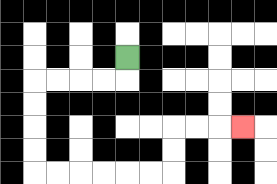{'start': '[5, 2]', 'end': '[10, 5]', 'path_directions': 'D,L,L,L,L,D,D,D,D,R,R,R,R,R,R,U,U,R,R,R', 'path_coordinates': '[[5, 2], [5, 3], [4, 3], [3, 3], [2, 3], [1, 3], [1, 4], [1, 5], [1, 6], [1, 7], [2, 7], [3, 7], [4, 7], [5, 7], [6, 7], [7, 7], [7, 6], [7, 5], [8, 5], [9, 5], [10, 5]]'}